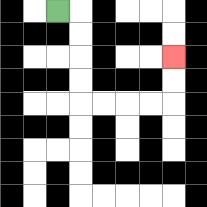{'start': '[2, 0]', 'end': '[7, 2]', 'path_directions': 'R,D,D,D,D,R,R,R,R,U,U', 'path_coordinates': '[[2, 0], [3, 0], [3, 1], [3, 2], [3, 3], [3, 4], [4, 4], [5, 4], [6, 4], [7, 4], [7, 3], [7, 2]]'}